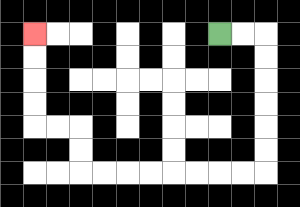{'start': '[9, 1]', 'end': '[1, 1]', 'path_directions': 'R,R,D,D,D,D,D,D,L,L,L,L,L,L,L,L,U,U,L,L,U,U,U,U', 'path_coordinates': '[[9, 1], [10, 1], [11, 1], [11, 2], [11, 3], [11, 4], [11, 5], [11, 6], [11, 7], [10, 7], [9, 7], [8, 7], [7, 7], [6, 7], [5, 7], [4, 7], [3, 7], [3, 6], [3, 5], [2, 5], [1, 5], [1, 4], [1, 3], [1, 2], [1, 1]]'}